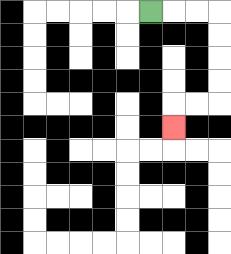{'start': '[6, 0]', 'end': '[7, 5]', 'path_directions': 'R,R,R,D,D,D,D,L,L,D', 'path_coordinates': '[[6, 0], [7, 0], [8, 0], [9, 0], [9, 1], [9, 2], [9, 3], [9, 4], [8, 4], [7, 4], [7, 5]]'}